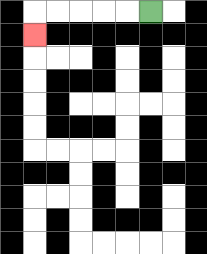{'start': '[6, 0]', 'end': '[1, 1]', 'path_directions': 'L,L,L,L,L,D', 'path_coordinates': '[[6, 0], [5, 0], [4, 0], [3, 0], [2, 0], [1, 0], [1, 1]]'}